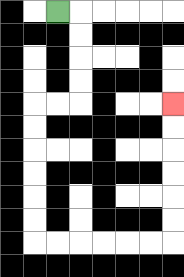{'start': '[2, 0]', 'end': '[7, 4]', 'path_directions': 'R,D,D,D,D,L,L,D,D,D,D,D,D,R,R,R,R,R,R,U,U,U,U,U,U', 'path_coordinates': '[[2, 0], [3, 0], [3, 1], [3, 2], [3, 3], [3, 4], [2, 4], [1, 4], [1, 5], [1, 6], [1, 7], [1, 8], [1, 9], [1, 10], [2, 10], [3, 10], [4, 10], [5, 10], [6, 10], [7, 10], [7, 9], [7, 8], [7, 7], [7, 6], [7, 5], [7, 4]]'}